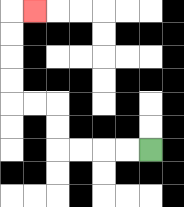{'start': '[6, 6]', 'end': '[1, 0]', 'path_directions': 'L,L,L,L,U,U,L,L,U,U,U,U,R', 'path_coordinates': '[[6, 6], [5, 6], [4, 6], [3, 6], [2, 6], [2, 5], [2, 4], [1, 4], [0, 4], [0, 3], [0, 2], [0, 1], [0, 0], [1, 0]]'}